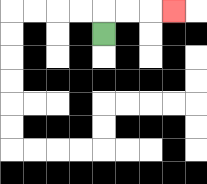{'start': '[4, 1]', 'end': '[7, 0]', 'path_directions': 'U,R,R,R', 'path_coordinates': '[[4, 1], [4, 0], [5, 0], [6, 0], [7, 0]]'}